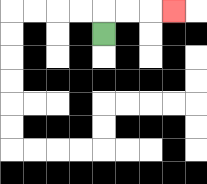{'start': '[4, 1]', 'end': '[7, 0]', 'path_directions': 'U,R,R,R', 'path_coordinates': '[[4, 1], [4, 0], [5, 0], [6, 0], [7, 0]]'}